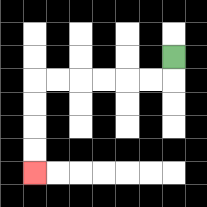{'start': '[7, 2]', 'end': '[1, 7]', 'path_directions': 'D,L,L,L,L,L,L,D,D,D,D', 'path_coordinates': '[[7, 2], [7, 3], [6, 3], [5, 3], [4, 3], [3, 3], [2, 3], [1, 3], [1, 4], [1, 5], [1, 6], [1, 7]]'}